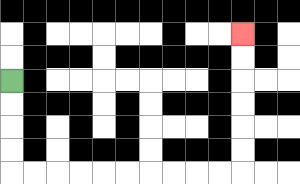{'start': '[0, 3]', 'end': '[10, 1]', 'path_directions': 'D,D,D,D,R,R,R,R,R,R,R,R,R,R,U,U,U,U,U,U', 'path_coordinates': '[[0, 3], [0, 4], [0, 5], [0, 6], [0, 7], [1, 7], [2, 7], [3, 7], [4, 7], [5, 7], [6, 7], [7, 7], [8, 7], [9, 7], [10, 7], [10, 6], [10, 5], [10, 4], [10, 3], [10, 2], [10, 1]]'}